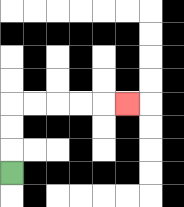{'start': '[0, 7]', 'end': '[5, 4]', 'path_directions': 'U,U,U,R,R,R,R,R', 'path_coordinates': '[[0, 7], [0, 6], [0, 5], [0, 4], [1, 4], [2, 4], [3, 4], [4, 4], [5, 4]]'}